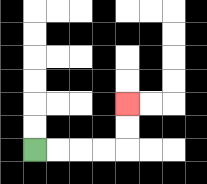{'start': '[1, 6]', 'end': '[5, 4]', 'path_directions': 'R,R,R,R,U,U', 'path_coordinates': '[[1, 6], [2, 6], [3, 6], [4, 6], [5, 6], [5, 5], [5, 4]]'}